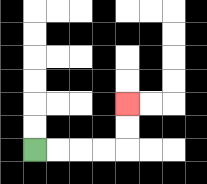{'start': '[1, 6]', 'end': '[5, 4]', 'path_directions': 'R,R,R,R,U,U', 'path_coordinates': '[[1, 6], [2, 6], [3, 6], [4, 6], [5, 6], [5, 5], [5, 4]]'}